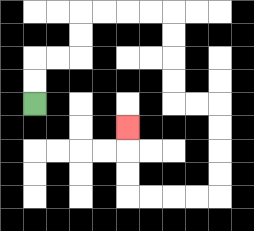{'start': '[1, 4]', 'end': '[5, 5]', 'path_directions': 'U,U,R,R,U,U,R,R,R,R,D,D,D,D,R,R,D,D,D,D,L,L,L,L,U,U,U', 'path_coordinates': '[[1, 4], [1, 3], [1, 2], [2, 2], [3, 2], [3, 1], [3, 0], [4, 0], [5, 0], [6, 0], [7, 0], [7, 1], [7, 2], [7, 3], [7, 4], [8, 4], [9, 4], [9, 5], [9, 6], [9, 7], [9, 8], [8, 8], [7, 8], [6, 8], [5, 8], [5, 7], [5, 6], [5, 5]]'}